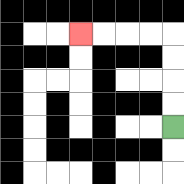{'start': '[7, 5]', 'end': '[3, 1]', 'path_directions': 'U,U,U,U,L,L,L,L', 'path_coordinates': '[[7, 5], [7, 4], [7, 3], [7, 2], [7, 1], [6, 1], [5, 1], [4, 1], [3, 1]]'}